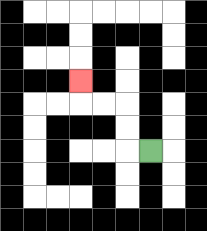{'start': '[6, 6]', 'end': '[3, 3]', 'path_directions': 'L,U,U,L,L,U', 'path_coordinates': '[[6, 6], [5, 6], [5, 5], [5, 4], [4, 4], [3, 4], [3, 3]]'}